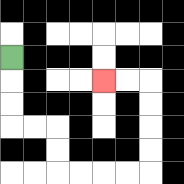{'start': '[0, 2]', 'end': '[4, 3]', 'path_directions': 'D,D,D,R,R,D,D,R,R,R,R,U,U,U,U,L,L', 'path_coordinates': '[[0, 2], [0, 3], [0, 4], [0, 5], [1, 5], [2, 5], [2, 6], [2, 7], [3, 7], [4, 7], [5, 7], [6, 7], [6, 6], [6, 5], [6, 4], [6, 3], [5, 3], [4, 3]]'}